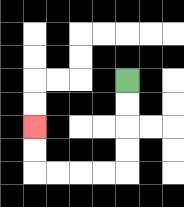{'start': '[5, 3]', 'end': '[1, 5]', 'path_directions': 'D,D,D,D,L,L,L,L,U,U', 'path_coordinates': '[[5, 3], [5, 4], [5, 5], [5, 6], [5, 7], [4, 7], [3, 7], [2, 7], [1, 7], [1, 6], [1, 5]]'}